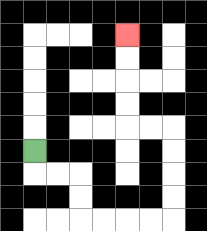{'start': '[1, 6]', 'end': '[5, 1]', 'path_directions': 'D,R,R,D,D,R,R,R,R,U,U,U,U,L,L,U,U,U,U', 'path_coordinates': '[[1, 6], [1, 7], [2, 7], [3, 7], [3, 8], [3, 9], [4, 9], [5, 9], [6, 9], [7, 9], [7, 8], [7, 7], [7, 6], [7, 5], [6, 5], [5, 5], [5, 4], [5, 3], [5, 2], [5, 1]]'}